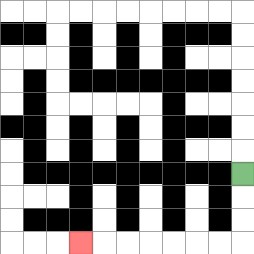{'start': '[10, 7]', 'end': '[3, 10]', 'path_directions': 'D,D,D,L,L,L,L,L,L,L', 'path_coordinates': '[[10, 7], [10, 8], [10, 9], [10, 10], [9, 10], [8, 10], [7, 10], [6, 10], [5, 10], [4, 10], [3, 10]]'}